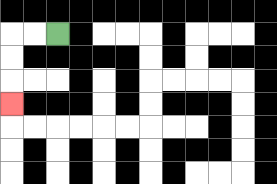{'start': '[2, 1]', 'end': '[0, 4]', 'path_directions': 'L,L,D,D,D', 'path_coordinates': '[[2, 1], [1, 1], [0, 1], [0, 2], [0, 3], [0, 4]]'}